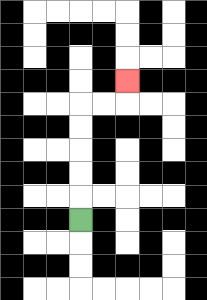{'start': '[3, 9]', 'end': '[5, 3]', 'path_directions': 'U,U,U,U,U,R,R,U', 'path_coordinates': '[[3, 9], [3, 8], [3, 7], [3, 6], [3, 5], [3, 4], [4, 4], [5, 4], [5, 3]]'}